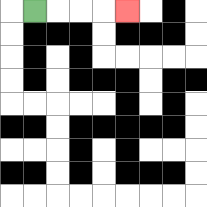{'start': '[1, 0]', 'end': '[5, 0]', 'path_directions': 'R,R,R,R', 'path_coordinates': '[[1, 0], [2, 0], [3, 0], [4, 0], [5, 0]]'}